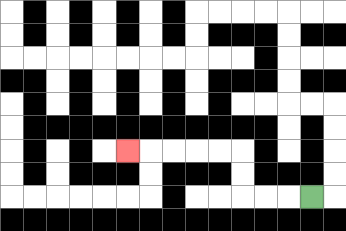{'start': '[13, 8]', 'end': '[5, 6]', 'path_directions': 'L,L,L,U,U,L,L,L,L,L', 'path_coordinates': '[[13, 8], [12, 8], [11, 8], [10, 8], [10, 7], [10, 6], [9, 6], [8, 6], [7, 6], [6, 6], [5, 6]]'}